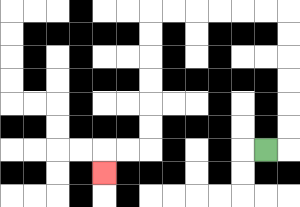{'start': '[11, 6]', 'end': '[4, 7]', 'path_directions': 'R,U,U,U,U,U,U,L,L,L,L,L,L,D,D,D,D,D,D,L,L,D', 'path_coordinates': '[[11, 6], [12, 6], [12, 5], [12, 4], [12, 3], [12, 2], [12, 1], [12, 0], [11, 0], [10, 0], [9, 0], [8, 0], [7, 0], [6, 0], [6, 1], [6, 2], [6, 3], [6, 4], [6, 5], [6, 6], [5, 6], [4, 6], [4, 7]]'}